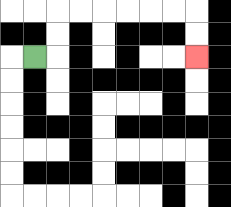{'start': '[1, 2]', 'end': '[8, 2]', 'path_directions': 'R,U,U,R,R,R,R,R,R,D,D', 'path_coordinates': '[[1, 2], [2, 2], [2, 1], [2, 0], [3, 0], [4, 0], [5, 0], [6, 0], [7, 0], [8, 0], [8, 1], [8, 2]]'}